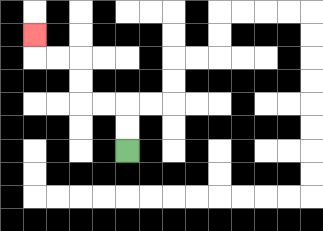{'start': '[5, 6]', 'end': '[1, 1]', 'path_directions': 'U,U,L,L,U,U,L,L,U', 'path_coordinates': '[[5, 6], [5, 5], [5, 4], [4, 4], [3, 4], [3, 3], [3, 2], [2, 2], [1, 2], [1, 1]]'}